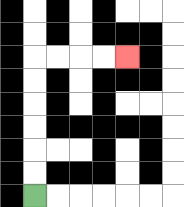{'start': '[1, 8]', 'end': '[5, 2]', 'path_directions': 'U,U,U,U,U,U,R,R,R,R', 'path_coordinates': '[[1, 8], [1, 7], [1, 6], [1, 5], [1, 4], [1, 3], [1, 2], [2, 2], [3, 2], [4, 2], [5, 2]]'}